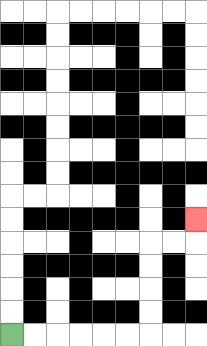{'start': '[0, 14]', 'end': '[8, 9]', 'path_directions': 'R,R,R,R,R,R,U,U,U,U,R,R,U', 'path_coordinates': '[[0, 14], [1, 14], [2, 14], [3, 14], [4, 14], [5, 14], [6, 14], [6, 13], [6, 12], [6, 11], [6, 10], [7, 10], [8, 10], [8, 9]]'}